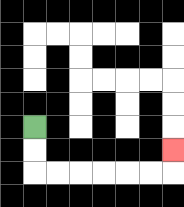{'start': '[1, 5]', 'end': '[7, 6]', 'path_directions': 'D,D,R,R,R,R,R,R,U', 'path_coordinates': '[[1, 5], [1, 6], [1, 7], [2, 7], [3, 7], [4, 7], [5, 7], [6, 7], [7, 7], [7, 6]]'}